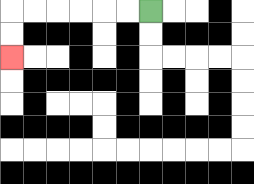{'start': '[6, 0]', 'end': '[0, 2]', 'path_directions': 'L,L,L,L,L,L,D,D', 'path_coordinates': '[[6, 0], [5, 0], [4, 0], [3, 0], [2, 0], [1, 0], [0, 0], [0, 1], [0, 2]]'}